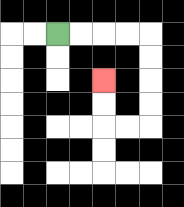{'start': '[2, 1]', 'end': '[4, 3]', 'path_directions': 'R,R,R,R,D,D,D,D,L,L,U,U', 'path_coordinates': '[[2, 1], [3, 1], [4, 1], [5, 1], [6, 1], [6, 2], [6, 3], [6, 4], [6, 5], [5, 5], [4, 5], [4, 4], [4, 3]]'}